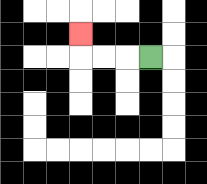{'start': '[6, 2]', 'end': '[3, 1]', 'path_directions': 'L,L,L,U', 'path_coordinates': '[[6, 2], [5, 2], [4, 2], [3, 2], [3, 1]]'}